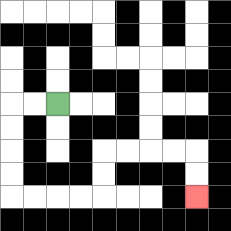{'start': '[2, 4]', 'end': '[8, 8]', 'path_directions': 'L,L,D,D,D,D,R,R,R,R,U,U,R,R,R,R,D,D', 'path_coordinates': '[[2, 4], [1, 4], [0, 4], [0, 5], [0, 6], [0, 7], [0, 8], [1, 8], [2, 8], [3, 8], [4, 8], [4, 7], [4, 6], [5, 6], [6, 6], [7, 6], [8, 6], [8, 7], [8, 8]]'}